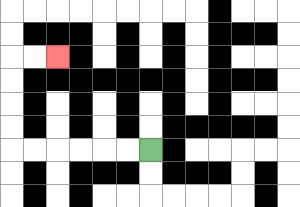{'start': '[6, 6]', 'end': '[2, 2]', 'path_directions': 'L,L,L,L,L,L,U,U,U,U,R,R', 'path_coordinates': '[[6, 6], [5, 6], [4, 6], [3, 6], [2, 6], [1, 6], [0, 6], [0, 5], [0, 4], [0, 3], [0, 2], [1, 2], [2, 2]]'}